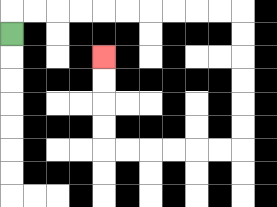{'start': '[0, 1]', 'end': '[4, 2]', 'path_directions': 'U,R,R,R,R,R,R,R,R,R,R,D,D,D,D,D,D,L,L,L,L,L,L,U,U,U,U', 'path_coordinates': '[[0, 1], [0, 0], [1, 0], [2, 0], [3, 0], [4, 0], [5, 0], [6, 0], [7, 0], [8, 0], [9, 0], [10, 0], [10, 1], [10, 2], [10, 3], [10, 4], [10, 5], [10, 6], [9, 6], [8, 6], [7, 6], [6, 6], [5, 6], [4, 6], [4, 5], [4, 4], [4, 3], [4, 2]]'}